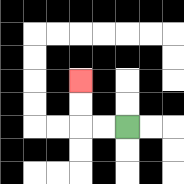{'start': '[5, 5]', 'end': '[3, 3]', 'path_directions': 'L,L,U,U', 'path_coordinates': '[[5, 5], [4, 5], [3, 5], [3, 4], [3, 3]]'}